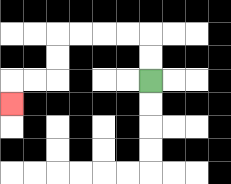{'start': '[6, 3]', 'end': '[0, 4]', 'path_directions': 'U,U,L,L,L,L,D,D,L,L,D', 'path_coordinates': '[[6, 3], [6, 2], [6, 1], [5, 1], [4, 1], [3, 1], [2, 1], [2, 2], [2, 3], [1, 3], [0, 3], [0, 4]]'}